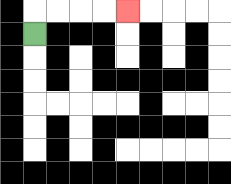{'start': '[1, 1]', 'end': '[5, 0]', 'path_directions': 'U,R,R,R,R', 'path_coordinates': '[[1, 1], [1, 0], [2, 0], [3, 0], [4, 0], [5, 0]]'}